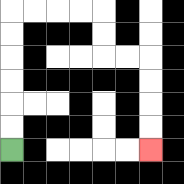{'start': '[0, 6]', 'end': '[6, 6]', 'path_directions': 'U,U,U,U,U,U,R,R,R,R,D,D,R,R,D,D,D,D', 'path_coordinates': '[[0, 6], [0, 5], [0, 4], [0, 3], [0, 2], [0, 1], [0, 0], [1, 0], [2, 0], [3, 0], [4, 0], [4, 1], [4, 2], [5, 2], [6, 2], [6, 3], [6, 4], [6, 5], [6, 6]]'}